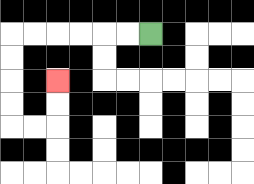{'start': '[6, 1]', 'end': '[2, 3]', 'path_directions': 'L,L,L,L,L,L,D,D,D,D,R,R,U,U', 'path_coordinates': '[[6, 1], [5, 1], [4, 1], [3, 1], [2, 1], [1, 1], [0, 1], [0, 2], [0, 3], [0, 4], [0, 5], [1, 5], [2, 5], [2, 4], [2, 3]]'}